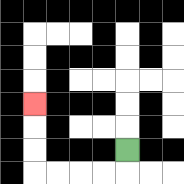{'start': '[5, 6]', 'end': '[1, 4]', 'path_directions': 'D,L,L,L,L,U,U,U', 'path_coordinates': '[[5, 6], [5, 7], [4, 7], [3, 7], [2, 7], [1, 7], [1, 6], [1, 5], [1, 4]]'}